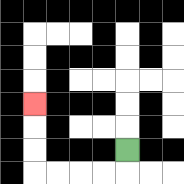{'start': '[5, 6]', 'end': '[1, 4]', 'path_directions': 'D,L,L,L,L,U,U,U', 'path_coordinates': '[[5, 6], [5, 7], [4, 7], [3, 7], [2, 7], [1, 7], [1, 6], [1, 5], [1, 4]]'}